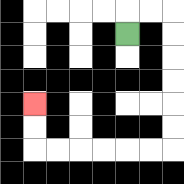{'start': '[5, 1]', 'end': '[1, 4]', 'path_directions': 'U,R,R,D,D,D,D,D,D,L,L,L,L,L,L,U,U', 'path_coordinates': '[[5, 1], [5, 0], [6, 0], [7, 0], [7, 1], [7, 2], [7, 3], [7, 4], [7, 5], [7, 6], [6, 6], [5, 6], [4, 6], [3, 6], [2, 6], [1, 6], [1, 5], [1, 4]]'}